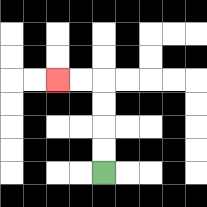{'start': '[4, 7]', 'end': '[2, 3]', 'path_directions': 'U,U,U,U,L,L', 'path_coordinates': '[[4, 7], [4, 6], [4, 5], [4, 4], [4, 3], [3, 3], [2, 3]]'}